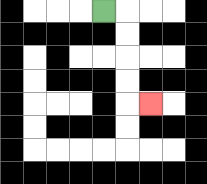{'start': '[4, 0]', 'end': '[6, 4]', 'path_directions': 'R,D,D,D,D,R', 'path_coordinates': '[[4, 0], [5, 0], [5, 1], [5, 2], [5, 3], [5, 4], [6, 4]]'}